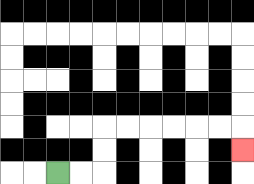{'start': '[2, 7]', 'end': '[10, 6]', 'path_directions': 'R,R,U,U,R,R,R,R,R,R,D', 'path_coordinates': '[[2, 7], [3, 7], [4, 7], [4, 6], [4, 5], [5, 5], [6, 5], [7, 5], [8, 5], [9, 5], [10, 5], [10, 6]]'}